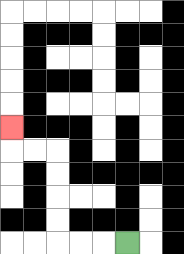{'start': '[5, 10]', 'end': '[0, 5]', 'path_directions': 'L,L,L,U,U,U,U,L,L,U', 'path_coordinates': '[[5, 10], [4, 10], [3, 10], [2, 10], [2, 9], [2, 8], [2, 7], [2, 6], [1, 6], [0, 6], [0, 5]]'}